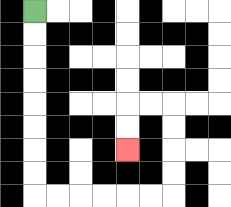{'start': '[1, 0]', 'end': '[5, 6]', 'path_directions': 'D,D,D,D,D,D,D,D,R,R,R,R,R,R,U,U,U,U,L,L,D,D', 'path_coordinates': '[[1, 0], [1, 1], [1, 2], [1, 3], [1, 4], [1, 5], [1, 6], [1, 7], [1, 8], [2, 8], [3, 8], [4, 8], [5, 8], [6, 8], [7, 8], [7, 7], [7, 6], [7, 5], [7, 4], [6, 4], [5, 4], [5, 5], [5, 6]]'}